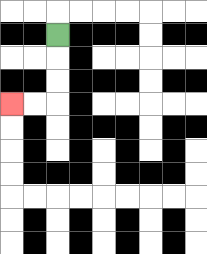{'start': '[2, 1]', 'end': '[0, 4]', 'path_directions': 'D,D,D,L,L', 'path_coordinates': '[[2, 1], [2, 2], [2, 3], [2, 4], [1, 4], [0, 4]]'}